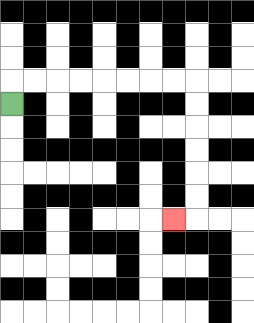{'start': '[0, 4]', 'end': '[7, 9]', 'path_directions': 'U,R,R,R,R,R,R,R,R,D,D,D,D,D,D,L', 'path_coordinates': '[[0, 4], [0, 3], [1, 3], [2, 3], [3, 3], [4, 3], [5, 3], [6, 3], [7, 3], [8, 3], [8, 4], [8, 5], [8, 6], [8, 7], [8, 8], [8, 9], [7, 9]]'}